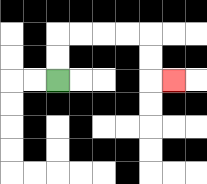{'start': '[2, 3]', 'end': '[7, 3]', 'path_directions': 'U,U,R,R,R,R,D,D,R', 'path_coordinates': '[[2, 3], [2, 2], [2, 1], [3, 1], [4, 1], [5, 1], [6, 1], [6, 2], [6, 3], [7, 3]]'}